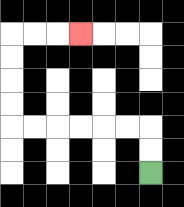{'start': '[6, 7]', 'end': '[3, 1]', 'path_directions': 'U,U,L,L,L,L,L,L,U,U,U,U,R,R,R', 'path_coordinates': '[[6, 7], [6, 6], [6, 5], [5, 5], [4, 5], [3, 5], [2, 5], [1, 5], [0, 5], [0, 4], [0, 3], [0, 2], [0, 1], [1, 1], [2, 1], [3, 1]]'}